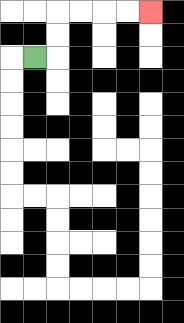{'start': '[1, 2]', 'end': '[6, 0]', 'path_directions': 'R,U,U,R,R,R,R', 'path_coordinates': '[[1, 2], [2, 2], [2, 1], [2, 0], [3, 0], [4, 0], [5, 0], [6, 0]]'}